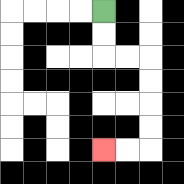{'start': '[4, 0]', 'end': '[4, 6]', 'path_directions': 'D,D,R,R,D,D,D,D,L,L', 'path_coordinates': '[[4, 0], [4, 1], [4, 2], [5, 2], [6, 2], [6, 3], [6, 4], [6, 5], [6, 6], [5, 6], [4, 6]]'}